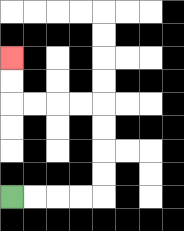{'start': '[0, 8]', 'end': '[0, 2]', 'path_directions': 'R,R,R,R,U,U,U,U,L,L,L,L,U,U', 'path_coordinates': '[[0, 8], [1, 8], [2, 8], [3, 8], [4, 8], [4, 7], [4, 6], [4, 5], [4, 4], [3, 4], [2, 4], [1, 4], [0, 4], [0, 3], [0, 2]]'}